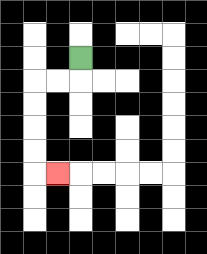{'start': '[3, 2]', 'end': '[2, 7]', 'path_directions': 'D,L,L,D,D,D,D,R', 'path_coordinates': '[[3, 2], [3, 3], [2, 3], [1, 3], [1, 4], [1, 5], [1, 6], [1, 7], [2, 7]]'}